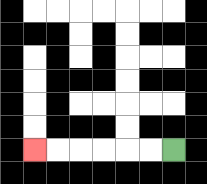{'start': '[7, 6]', 'end': '[1, 6]', 'path_directions': 'L,L,L,L,L,L', 'path_coordinates': '[[7, 6], [6, 6], [5, 6], [4, 6], [3, 6], [2, 6], [1, 6]]'}